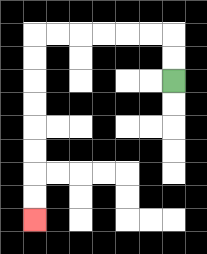{'start': '[7, 3]', 'end': '[1, 9]', 'path_directions': 'U,U,L,L,L,L,L,L,D,D,D,D,D,D,D,D', 'path_coordinates': '[[7, 3], [7, 2], [7, 1], [6, 1], [5, 1], [4, 1], [3, 1], [2, 1], [1, 1], [1, 2], [1, 3], [1, 4], [1, 5], [1, 6], [1, 7], [1, 8], [1, 9]]'}